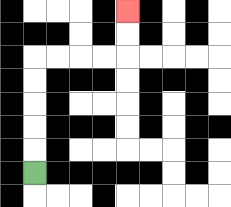{'start': '[1, 7]', 'end': '[5, 0]', 'path_directions': 'U,U,U,U,U,R,R,R,R,U,U', 'path_coordinates': '[[1, 7], [1, 6], [1, 5], [1, 4], [1, 3], [1, 2], [2, 2], [3, 2], [4, 2], [5, 2], [5, 1], [5, 0]]'}